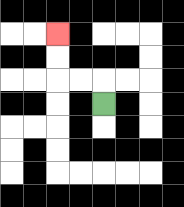{'start': '[4, 4]', 'end': '[2, 1]', 'path_directions': 'U,L,L,U,U', 'path_coordinates': '[[4, 4], [4, 3], [3, 3], [2, 3], [2, 2], [2, 1]]'}